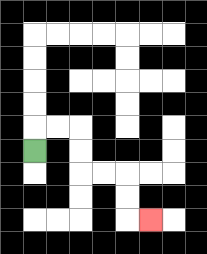{'start': '[1, 6]', 'end': '[6, 9]', 'path_directions': 'U,R,R,D,D,R,R,D,D,R', 'path_coordinates': '[[1, 6], [1, 5], [2, 5], [3, 5], [3, 6], [3, 7], [4, 7], [5, 7], [5, 8], [5, 9], [6, 9]]'}